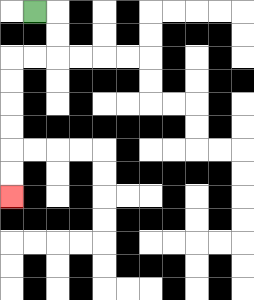{'start': '[1, 0]', 'end': '[0, 8]', 'path_directions': 'R,D,D,L,L,D,D,D,D,D,D', 'path_coordinates': '[[1, 0], [2, 0], [2, 1], [2, 2], [1, 2], [0, 2], [0, 3], [0, 4], [0, 5], [0, 6], [0, 7], [0, 8]]'}